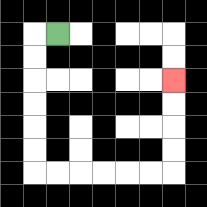{'start': '[2, 1]', 'end': '[7, 3]', 'path_directions': 'L,D,D,D,D,D,D,R,R,R,R,R,R,U,U,U,U', 'path_coordinates': '[[2, 1], [1, 1], [1, 2], [1, 3], [1, 4], [1, 5], [1, 6], [1, 7], [2, 7], [3, 7], [4, 7], [5, 7], [6, 7], [7, 7], [7, 6], [7, 5], [7, 4], [7, 3]]'}